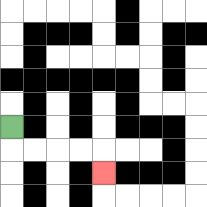{'start': '[0, 5]', 'end': '[4, 7]', 'path_directions': 'D,R,R,R,R,D', 'path_coordinates': '[[0, 5], [0, 6], [1, 6], [2, 6], [3, 6], [4, 6], [4, 7]]'}